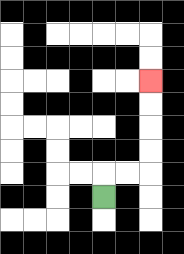{'start': '[4, 8]', 'end': '[6, 3]', 'path_directions': 'U,R,R,U,U,U,U', 'path_coordinates': '[[4, 8], [4, 7], [5, 7], [6, 7], [6, 6], [6, 5], [6, 4], [6, 3]]'}